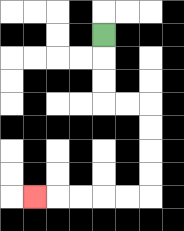{'start': '[4, 1]', 'end': '[1, 8]', 'path_directions': 'D,D,D,R,R,D,D,D,D,L,L,L,L,L', 'path_coordinates': '[[4, 1], [4, 2], [4, 3], [4, 4], [5, 4], [6, 4], [6, 5], [6, 6], [6, 7], [6, 8], [5, 8], [4, 8], [3, 8], [2, 8], [1, 8]]'}